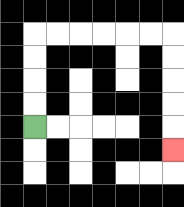{'start': '[1, 5]', 'end': '[7, 6]', 'path_directions': 'U,U,U,U,R,R,R,R,R,R,D,D,D,D,D', 'path_coordinates': '[[1, 5], [1, 4], [1, 3], [1, 2], [1, 1], [2, 1], [3, 1], [4, 1], [5, 1], [6, 1], [7, 1], [7, 2], [7, 3], [7, 4], [7, 5], [7, 6]]'}